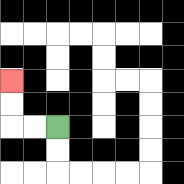{'start': '[2, 5]', 'end': '[0, 3]', 'path_directions': 'L,L,U,U', 'path_coordinates': '[[2, 5], [1, 5], [0, 5], [0, 4], [0, 3]]'}